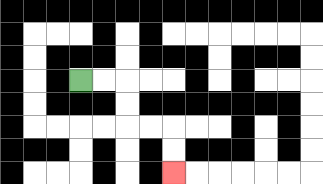{'start': '[3, 3]', 'end': '[7, 7]', 'path_directions': 'R,R,D,D,R,R,D,D', 'path_coordinates': '[[3, 3], [4, 3], [5, 3], [5, 4], [5, 5], [6, 5], [7, 5], [7, 6], [7, 7]]'}